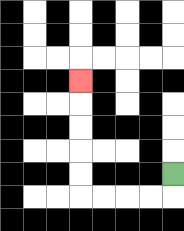{'start': '[7, 7]', 'end': '[3, 3]', 'path_directions': 'D,L,L,L,L,U,U,U,U,U', 'path_coordinates': '[[7, 7], [7, 8], [6, 8], [5, 8], [4, 8], [3, 8], [3, 7], [3, 6], [3, 5], [3, 4], [3, 3]]'}